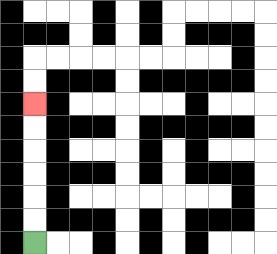{'start': '[1, 10]', 'end': '[1, 4]', 'path_directions': 'U,U,U,U,U,U', 'path_coordinates': '[[1, 10], [1, 9], [1, 8], [1, 7], [1, 6], [1, 5], [1, 4]]'}